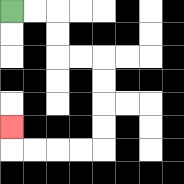{'start': '[0, 0]', 'end': '[0, 5]', 'path_directions': 'R,R,D,D,R,R,D,D,D,D,L,L,L,L,U', 'path_coordinates': '[[0, 0], [1, 0], [2, 0], [2, 1], [2, 2], [3, 2], [4, 2], [4, 3], [4, 4], [4, 5], [4, 6], [3, 6], [2, 6], [1, 6], [0, 6], [0, 5]]'}